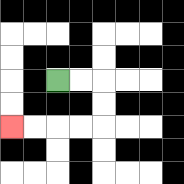{'start': '[2, 3]', 'end': '[0, 5]', 'path_directions': 'R,R,D,D,L,L,L,L', 'path_coordinates': '[[2, 3], [3, 3], [4, 3], [4, 4], [4, 5], [3, 5], [2, 5], [1, 5], [0, 5]]'}